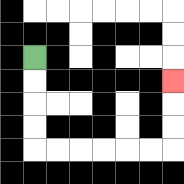{'start': '[1, 2]', 'end': '[7, 3]', 'path_directions': 'D,D,D,D,R,R,R,R,R,R,U,U,U', 'path_coordinates': '[[1, 2], [1, 3], [1, 4], [1, 5], [1, 6], [2, 6], [3, 6], [4, 6], [5, 6], [6, 6], [7, 6], [7, 5], [7, 4], [7, 3]]'}